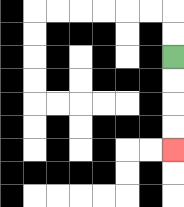{'start': '[7, 2]', 'end': '[7, 6]', 'path_directions': 'D,D,D,D', 'path_coordinates': '[[7, 2], [7, 3], [7, 4], [7, 5], [7, 6]]'}